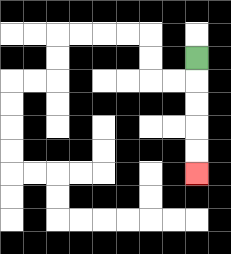{'start': '[8, 2]', 'end': '[8, 7]', 'path_directions': 'D,D,D,D,D', 'path_coordinates': '[[8, 2], [8, 3], [8, 4], [8, 5], [8, 6], [8, 7]]'}